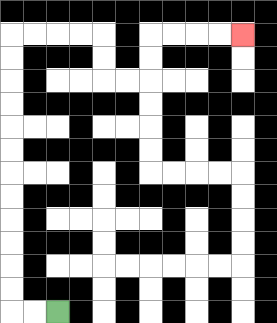{'start': '[2, 13]', 'end': '[10, 1]', 'path_directions': 'L,L,U,U,U,U,U,U,U,U,U,U,U,U,R,R,R,R,D,D,R,R,U,U,R,R,R,R', 'path_coordinates': '[[2, 13], [1, 13], [0, 13], [0, 12], [0, 11], [0, 10], [0, 9], [0, 8], [0, 7], [0, 6], [0, 5], [0, 4], [0, 3], [0, 2], [0, 1], [1, 1], [2, 1], [3, 1], [4, 1], [4, 2], [4, 3], [5, 3], [6, 3], [6, 2], [6, 1], [7, 1], [8, 1], [9, 1], [10, 1]]'}